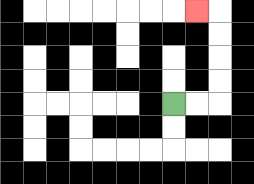{'start': '[7, 4]', 'end': '[8, 0]', 'path_directions': 'R,R,U,U,U,U,L', 'path_coordinates': '[[7, 4], [8, 4], [9, 4], [9, 3], [9, 2], [9, 1], [9, 0], [8, 0]]'}